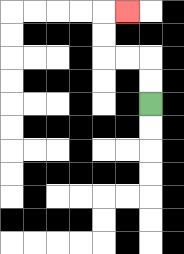{'start': '[6, 4]', 'end': '[5, 0]', 'path_directions': 'U,U,L,L,U,U,R', 'path_coordinates': '[[6, 4], [6, 3], [6, 2], [5, 2], [4, 2], [4, 1], [4, 0], [5, 0]]'}